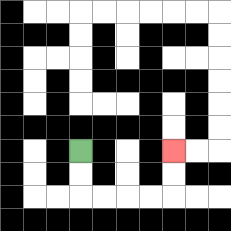{'start': '[3, 6]', 'end': '[7, 6]', 'path_directions': 'D,D,R,R,R,R,U,U', 'path_coordinates': '[[3, 6], [3, 7], [3, 8], [4, 8], [5, 8], [6, 8], [7, 8], [7, 7], [7, 6]]'}